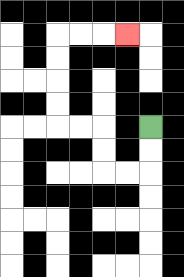{'start': '[6, 5]', 'end': '[5, 1]', 'path_directions': 'D,D,L,L,U,U,L,L,U,U,U,U,R,R,R', 'path_coordinates': '[[6, 5], [6, 6], [6, 7], [5, 7], [4, 7], [4, 6], [4, 5], [3, 5], [2, 5], [2, 4], [2, 3], [2, 2], [2, 1], [3, 1], [4, 1], [5, 1]]'}